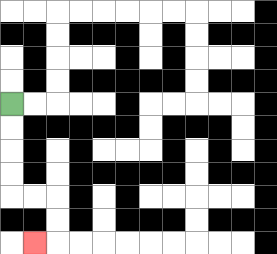{'start': '[0, 4]', 'end': '[1, 10]', 'path_directions': 'D,D,D,D,R,R,D,D,L', 'path_coordinates': '[[0, 4], [0, 5], [0, 6], [0, 7], [0, 8], [1, 8], [2, 8], [2, 9], [2, 10], [1, 10]]'}